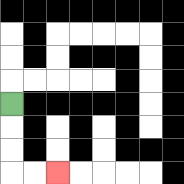{'start': '[0, 4]', 'end': '[2, 7]', 'path_directions': 'D,D,D,R,R', 'path_coordinates': '[[0, 4], [0, 5], [0, 6], [0, 7], [1, 7], [2, 7]]'}